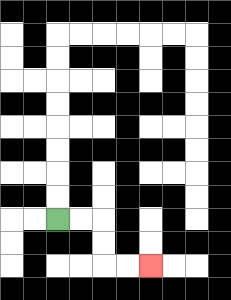{'start': '[2, 9]', 'end': '[6, 11]', 'path_directions': 'R,R,D,D,R,R', 'path_coordinates': '[[2, 9], [3, 9], [4, 9], [4, 10], [4, 11], [5, 11], [6, 11]]'}